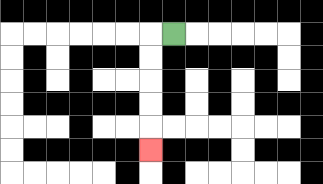{'start': '[7, 1]', 'end': '[6, 6]', 'path_directions': 'L,D,D,D,D,D', 'path_coordinates': '[[7, 1], [6, 1], [6, 2], [6, 3], [6, 4], [6, 5], [6, 6]]'}